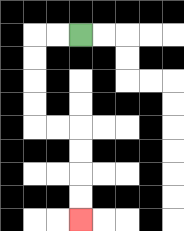{'start': '[3, 1]', 'end': '[3, 9]', 'path_directions': 'L,L,D,D,D,D,R,R,D,D,D,D', 'path_coordinates': '[[3, 1], [2, 1], [1, 1], [1, 2], [1, 3], [1, 4], [1, 5], [2, 5], [3, 5], [3, 6], [3, 7], [3, 8], [3, 9]]'}